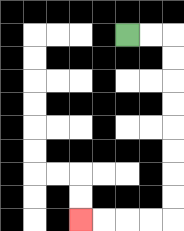{'start': '[5, 1]', 'end': '[3, 9]', 'path_directions': 'R,R,D,D,D,D,D,D,D,D,L,L,L,L', 'path_coordinates': '[[5, 1], [6, 1], [7, 1], [7, 2], [7, 3], [7, 4], [7, 5], [7, 6], [7, 7], [7, 8], [7, 9], [6, 9], [5, 9], [4, 9], [3, 9]]'}